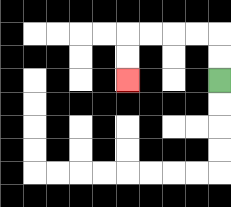{'start': '[9, 3]', 'end': '[5, 3]', 'path_directions': 'U,U,L,L,L,L,D,D', 'path_coordinates': '[[9, 3], [9, 2], [9, 1], [8, 1], [7, 1], [6, 1], [5, 1], [5, 2], [5, 3]]'}